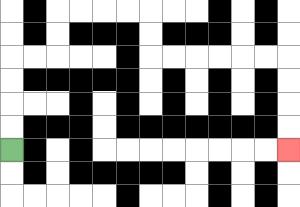{'start': '[0, 6]', 'end': '[12, 6]', 'path_directions': 'U,U,U,U,R,R,U,U,R,R,R,R,D,D,R,R,R,R,R,R,D,D,D,D', 'path_coordinates': '[[0, 6], [0, 5], [0, 4], [0, 3], [0, 2], [1, 2], [2, 2], [2, 1], [2, 0], [3, 0], [4, 0], [5, 0], [6, 0], [6, 1], [6, 2], [7, 2], [8, 2], [9, 2], [10, 2], [11, 2], [12, 2], [12, 3], [12, 4], [12, 5], [12, 6]]'}